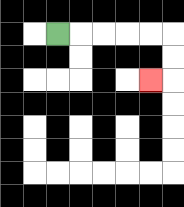{'start': '[2, 1]', 'end': '[6, 3]', 'path_directions': 'R,R,R,R,R,D,D,L', 'path_coordinates': '[[2, 1], [3, 1], [4, 1], [5, 1], [6, 1], [7, 1], [7, 2], [7, 3], [6, 3]]'}